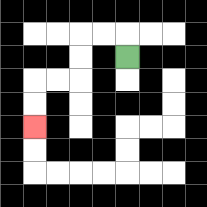{'start': '[5, 2]', 'end': '[1, 5]', 'path_directions': 'U,L,L,D,D,L,L,D,D', 'path_coordinates': '[[5, 2], [5, 1], [4, 1], [3, 1], [3, 2], [3, 3], [2, 3], [1, 3], [1, 4], [1, 5]]'}